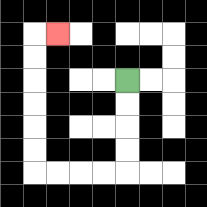{'start': '[5, 3]', 'end': '[2, 1]', 'path_directions': 'D,D,D,D,L,L,L,L,U,U,U,U,U,U,R', 'path_coordinates': '[[5, 3], [5, 4], [5, 5], [5, 6], [5, 7], [4, 7], [3, 7], [2, 7], [1, 7], [1, 6], [1, 5], [1, 4], [1, 3], [1, 2], [1, 1], [2, 1]]'}